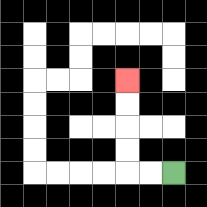{'start': '[7, 7]', 'end': '[5, 3]', 'path_directions': 'L,L,U,U,U,U', 'path_coordinates': '[[7, 7], [6, 7], [5, 7], [5, 6], [5, 5], [5, 4], [5, 3]]'}